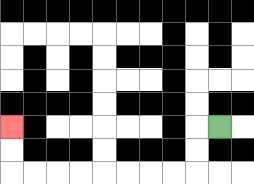{'start': '[9, 5]', 'end': '[0, 5]', 'path_directions': 'L,D,D,L,L,L,L,L,L,L,L,U,U', 'path_coordinates': '[[9, 5], [8, 5], [8, 6], [8, 7], [7, 7], [6, 7], [5, 7], [4, 7], [3, 7], [2, 7], [1, 7], [0, 7], [0, 6], [0, 5]]'}